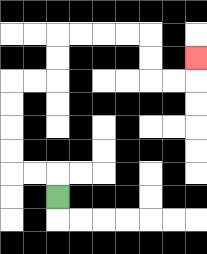{'start': '[2, 8]', 'end': '[8, 2]', 'path_directions': 'U,L,L,U,U,U,U,R,R,U,U,R,R,R,R,D,D,R,R,U', 'path_coordinates': '[[2, 8], [2, 7], [1, 7], [0, 7], [0, 6], [0, 5], [0, 4], [0, 3], [1, 3], [2, 3], [2, 2], [2, 1], [3, 1], [4, 1], [5, 1], [6, 1], [6, 2], [6, 3], [7, 3], [8, 3], [8, 2]]'}